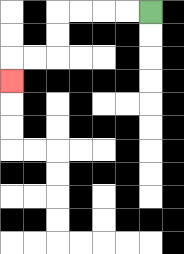{'start': '[6, 0]', 'end': '[0, 3]', 'path_directions': 'L,L,L,L,D,D,L,L,D', 'path_coordinates': '[[6, 0], [5, 0], [4, 0], [3, 0], [2, 0], [2, 1], [2, 2], [1, 2], [0, 2], [0, 3]]'}